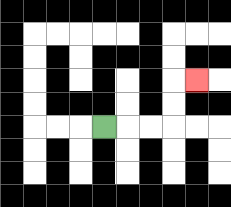{'start': '[4, 5]', 'end': '[8, 3]', 'path_directions': 'R,R,R,U,U,R', 'path_coordinates': '[[4, 5], [5, 5], [6, 5], [7, 5], [7, 4], [7, 3], [8, 3]]'}